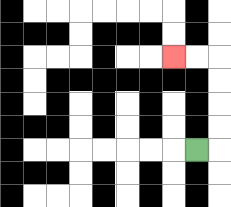{'start': '[8, 6]', 'end': '[7, 2]', 'path_directions': 'R,U,U,U,U,L,L', 'path_coordinates': '[[8, 6], [9, 6], [9, 5], [9, 4], [9, 3], [9, 2], [8, 2], [7, 2]]'}